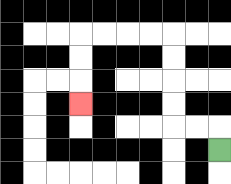{'start': '[9, 6]', 'end': '[3, 4]', 'path_directions': 'U,L,L,U,U,U,U,L,L,L,L,D,D,D', 'path_coordinates': '[[9, 6], [9, 5], [8, 5], [7, 5], [7, 4], [7, 3], [7, 2], [7, 1], [6, 1], [5, 1], [4, 1], [3, 1], [3, 2], [3, 3], [3, 4]]'}